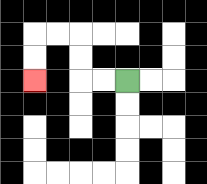{'start': '[5, 3]', 'end': '[1, 3]', 'path_directions': 'L,L,U,U,L,L,D,D', 'path_coordinates': '[[5, 3], [4, 3], [3, 3], [3, 2], [3, 1], [2, 1], [1, 1], [1, 2], [1, 3]]'}